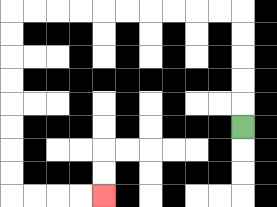{'start': '[10, 5]', 'end': '[4, 8]', 'path_directions': 'U,U,U,U,U,L,L,L,L,L,L,L,L,L,L,D,D,D,D,D,D,D,D,R,R,R,R', 'path_coordinates': '[[10, 5], [10, 4], [10, 3], [10, 2], [10, 1], [10, 0], [9, 0], [8, 0], [7, 0], [6, 0], [5, 0], [4, 0], [3, 0], [2, 0], [1, 0], [0, 0], [0, 1], [0, 2], [0, 3], [0, 4], [0, 5], [0, 6], [0, 7], [0, 8], [1, 8], [2, 8], [3, 8], [4, 8]]'}